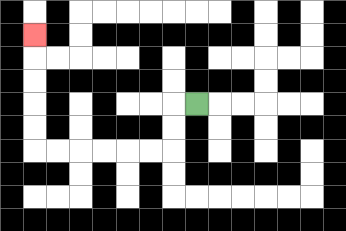{'start': '[8, 4]', 'end': '[1, 1]', 'path_directions': 'L,D,D,L,L,L,L,L,L,U,U,U,U,U', 'path_coordinates': '[[8, 4], [7, 4], [7, 5], [7, 6], [6, 6], [5, 6], [4, 6], [3, 6], [2, 6], [1, 6], [1, 5], [1, 4], [1, 3], [1, 2], [1, 1]]'}